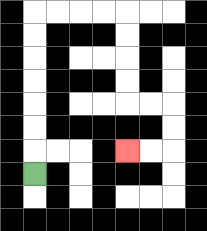{'start': '[1, 7]', 'end': '[5, 6]', 'path_directions': 'U,U,U,U,U,U,U,R,R,R,R,D,D,D,D,R,R,D,D,L,L', 'path_coordinates': '[[1, 7], [1, 6], [1, 5], [1, 4], [1, 3], [1, 2], [1, 1], [1, 0], [2, 0], [3, 0], [4, 0], [5, 0], [5, 1], [5, 2], [5, 3], [5, 4], [6, 4], [7, 4], [7, 5], [7, 6], [6, 6], [5, 6]]'}